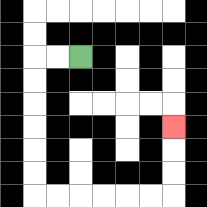{'start': '[3, 2]', 'end': '[7, 5]', 'path_directions': 'L,L,D,D,D,D,D,D,R,R,R,R,R,R,U,U,U', 'path_coordinates': '[[3, 2], [2, 2], [1, 2], [1, 3], [1, 4], [1, 5], [1, 6], [1, 7], [1, 8], [2, 8], [3, 8], [4, 8], [5, 8], [6, 8], [7, 8], [7, 7], [7, 6], [7, 5]]'}